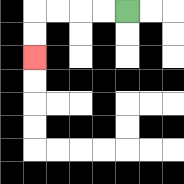{'start': '[5, 0]', 'end': '[1, 2]', 'path_directions': 'L,L,L,L,D,D', 'path_coordinates': '[[5, 0], [4, 0], [3, 0], [2, 0], [1, 0], [1, 1], [1, 2]]'}